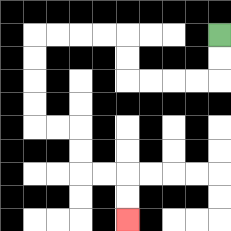{'start': '[9, 1]', 'end': '[5, 9]', 'path_directions': 'D,D,L,L,L,L,U,U,L,L,L,L,D,D,D,D,R,R,D,D,R,R,D,D', 'path_coordinates': '[[9, 1], [9, 2], [9, 3], [8, 3], [7, 3], [6, 3], [5, 3], [5, 2], [5, 1], [4, 1], [3, 1], [2, 1], [1, 1], [1, 2], [1, 3], [1, 4], [1, 5], [2, 5], [3, 5], [3, 6], [3, 7], [4, 7], [5, 7], [5, 8], [5, 9]]'}